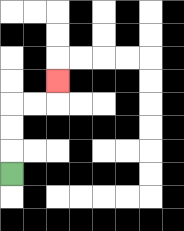{'start': '[0, 7]', 'end': '[2, 3]', 'path_directions': 'U,U,U,R,R,U', 'path_coordinates': '[[0, 7], [0, 6], [0, 5], [0, 4], [1, 4], [2, 4], [2, 3]]'}